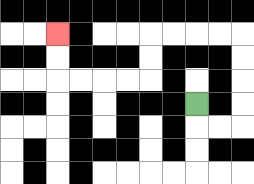{'start': '[8, 4]', 'end': '[2, 1]', 'path_directions': 'D,R,R,U,U,U,U,L,L,L,L,D,D,L,L,L,L,U,U', 'path_coordinates': '[[8, 4], [8, 5], [9, 5], [10, 5], [10, 4], [10, 3], [10, 2], [10, 1], [9, 1], [8, 1], [7, 1], [6, 1], [6, 2], [6, 3], [5, 3], [4, 3], [3, 3], [2, 3], [2, 2], [2, 1]]'}